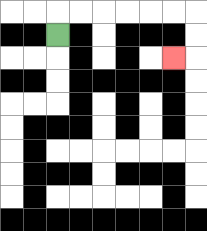{'start': '[2, 1]', 'end': '[7, 2]', 'path_directions': 'U,R,R,R,R,R,R,D,D,L', 'path_coordinates': '[[2, 1], [2, 0], [3, 0], [4, 0], [5, 0], [6, 0], [7, 0], [8, 0], [8, 1], [8, 2], [7, 2]]'}